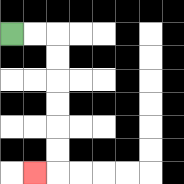{'start': '[0, 1]', 'end': '[1, 7]', 'path_directions': 'R,R,D,D,D,D,D,D,L', 'path_coordinates': '[[0, 1], [1, 1], [2, 1], [2, 2], [2, 3], [2, 4], [2, 5], [2, 6], [2, 7], [1, 7]]'}